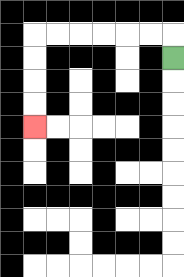{'start': '[7, 2]', 'end': '[1, 5]', 'path_directions': 'U,L,L,L,L,L,L,D,D,D,D', 'path_coordinates': '[[7, 2], [7, 1], [6, 1], [5, 1], [4, 1], [3, 1], [2, 1], [1, 1], [1, 2], [1, 3], [1, 4], [1, 5]]'}